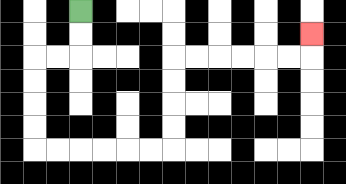{'start': '[3, 0]', 'end': '[13, 1]', 'path_directions': 'D,D,L,L,D,D,D,D,R,R,R,R,R,R,U,U,U,U,R,R,R,R,R,R,U', 'path_coordinates': '[[3, 0], [3, 1], [3, 2], [2, 2], [1, 2], [1, 3], [1, 4], [1, 5], [1, 6], [2, 6], [3, 6], [4, 6], [5, 6], [6, 6], [7, 6], [7, 5], [7, 4], [7, 3], [7, 2], [8, 2], [9, 2], [10, 2], [11, 2], [12, 2], [13, 2], [13, 1]]'}